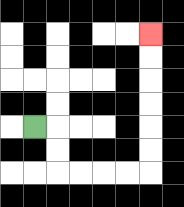{'start': '[1, 5]', 'end': '[6, 1]', 'path_directions': 'R,D,D,R,R,R,R,U,U,U,U,U,U', 'path_coordinates': '[[1, 5], [2, 5], [2, 6], [2, 7], [3, 7], [4, 7], [5, 7], [6, 7], [6, 6], [6, 5], [6, 4], [6, 3], [6, 2], [6, 1]]'}